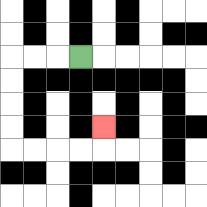{'start': '[3, 2]', 'end': '[4, 5]', 'path_directions': 'L,L,L,D,D,D,D,R,R,R,R,U', 'path_coordinates': '[[3, 2], [2, 2], [1, 2], [0, 2], [0, 3], [0, 4], [0, 5], [0, 6], [1, 6], [2, 6], [3, 6], [4, 6], [4, 5]]'}